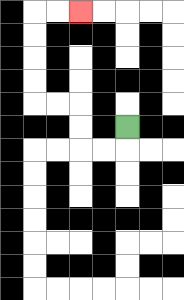{'start': '[5, 5]', 'end': '[3, 0]', 'path_directions': 'D,L,L,U,U,L,L,U,U,U,U,R,R', 'path_coordinates': '[[5, 5], [5, 6], [4, 6], [3, 6], [3, 5], [3, 4], [2, 4], [1, 4], [1, 3], [1, 2], [1, 1], [1, 0], [2, 0], [3, 0]]'}